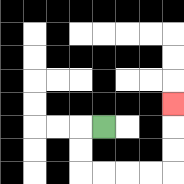{'start': '[4, 5]', 'end': '[7, 4]', 'path_directions': 'L,D,D,R,R,R,R,U,U,U', 'path_coordinates': '[[4, 5], [3, 5], [3, 6], [3, 7], [4, 7], [5, 7], [6, 7], [7, 7], [7, 6], [7, 5], [7, 4]]'}